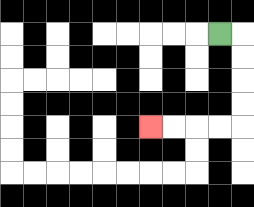{'start': '[9, 1]', 'end': '[6, 5]', 'path_directions': 'R,D,D,D,D,L,L,L,L', 'path_coordinates': '[[9, 1], [10, 1], [10, 2], [10, 3], [10, 4], [10, 5], [9, 5], [8, 5], [7, 5], [6, 5]]'}